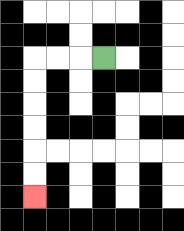{'start': '[4, 2]', 'end': '[1, 8]', 'path_directions': 'L,L,L,D,D,D,D,D,D', 'path_coordinates': '[[4, 2], [3, 2], [2, 2], [1, 2], [1, 3], [1, 4], [1, 5], [1, 6], [1, 7], [1, 8]]'}